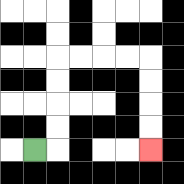{'start': '[1, 6]', 'end': '[6, 6]', 'path_directions': 'R,U,U,U,U,R,R,R,R,D,D,D,D', 'path_coordinates': '[[1, 6], [2, 6], [2, 5], [2, 4], [2, 3], [2, 2], [3, 2], [4, 2], [5, 2], [6, 2], [6, 3], [6, 4], [6, 5], [6, 6]]'}